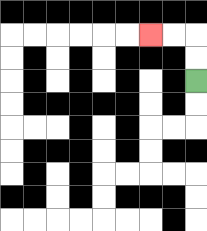{'start': '[8, 3]', 'end': '[6, 1]', 'path_directions': 'U,U,L,L', 'path_coordinates': '[[8, 3], [8, 2], [8, 1], [7, 1], [6, 1]]'}